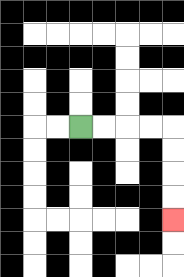{'start': '[3, 5]', 'end': '[7, 9]', 'path_directions': 'R,R,R,R,D,D,D,D', 'path_coordinates': '[[3, 5], [4, 5], [5, 5], [6, 5], [7, 5], [7, 6], [7, 7], [7, 8], [7, 9]]'}